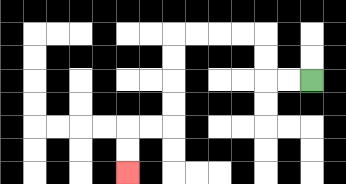{'start': '[13, 3]', 'end': '[5, 7]', 'path_directions': 'L,L,U,U,L,L,L,L,D,D,D,D,L,L,D,D', 'path_coordinates': '[[13, 3], [12, 3], [11, 3], [11, 2], [11, 1], [10, 1], [9, 1], [8, 1], [7, 1], [7, 2], [7, 3], [7, 4], [7, 5], [6, 5], [5, 5], [5, 6], [5, 7]]'}